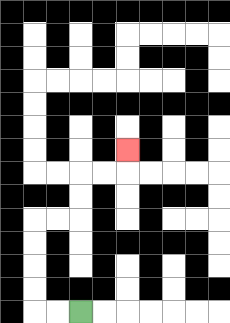{'start': '[3, 13]', 'end': '[5, 6]', 'path_directions': 'L,L,U,U,U,U,R,R,U,U,R,R,U', 'path_coordinates': '[[3, 13], [2, 13], [1, 13], [1, 12], [1, 11], [1, 10], [1, 9], [2, 9], [3, 9], [3, 8], [3, 7], [4, 7], [5, 7], [5, 6]]'}